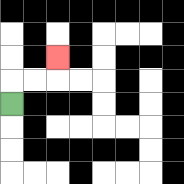{'start': '[0, 4]', 'end': '[2, 2]', 'path_directions': 'U,R,R,U', 'path_coordinates': '[[0, 4], [0, 3], [1, 3], [2, 3], [2, 2]]'}